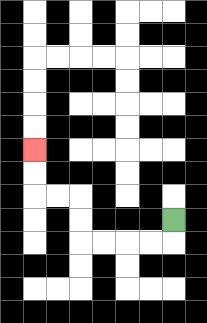{'start': '[7, 9]', 'end': '[1, 6]', 'path_directions': 'D,L,L,L,L,U,U,L,L,U,U', 'path_coordinates': '[[7, 9], [7, 10], [6, 10], [5, 10], [4, 10], [3, 10], [3, 9], [3, 8], [2, 8], [1, 8], [1, 7], [1, 6]]'}